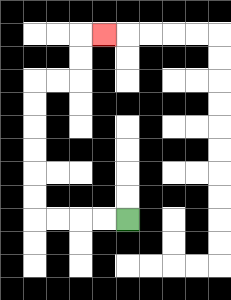{'start': '[5, 9]', 'end': '[4, 1]', 'path_directions': 'L,L,L,L,U,U,U,U,U,U,R,R,U,U,R', 'path_coordinates': '[[5, 9], [4, 9], [3, 9], [2, 9], [1, 9], [1, 8], [1, 7], [1, 6], [1, 5], [1, 4], [1, 3], [2, 3], [3, 3], [3, 2], [3, 1], [4, 1]]'}